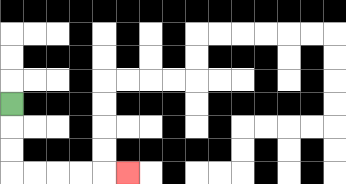{'start': '[0, 4]', 'end': '[5, 7]', 'path_directions': 'D,D,D,R,R,R,R,R', 'path_coordinates': '[[0, 4], [0, 5], [0, 6], [0, 7], [1, 7], [2, 7], [3, 7], [4, 7], [5, 7]]'}